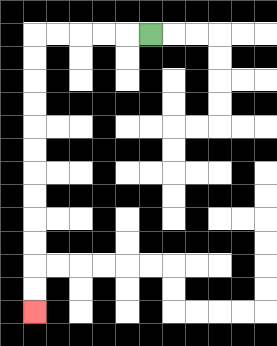{'start': '[6, 1]', 'end': '[1, 13]', 'path_directions': 'L,L,L,L,L,D,D,D,D,D,D,D,D,D,D,D,D', 'path_coordinates': '[[6, 1], [5, 1], [4, 1], [3, 1], [2, 1], [1, 1], [1, 2], [1, 3], [1, 4], [1, 5], [1, 6], [1, 7], [1, 8], [1, 9], [1, 10], [1, 11], [1, 12], [1, 13]]'}